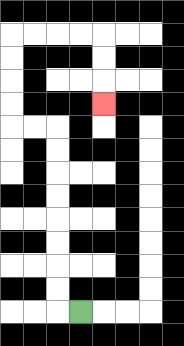{'start': '[3, 13]', 'end': '[4, 4]', 'path_directions': 'L,U,U,U,U,U,U,U,U,L,L,U,U,U,U,R,R,R,R,D,D,D', 'path_coordinates': '[[3, 13], [2, 13], [2, 12], [2, 11], [2, 10], [2, 9], [2, 8], [2, 7], [2, 6], [2, 5], [1, 5], [0, 5], [0, 4], [0, 3], [0, 2], [0, 1], [1, 1], [2, 1], [3, 1], [4, 1], [4, 2], [4, 3], [4, 4]]'}